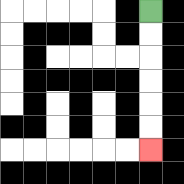{'start': '[6, 0]', 'end': '[6, 6]', 'path_directions': 'D,D,D,D,D,D', 'path_coordinates': '[[6, 0], [6, 1], [6, 2], [6, 3], [6, 4], [6, 5], [6, 6]]'}